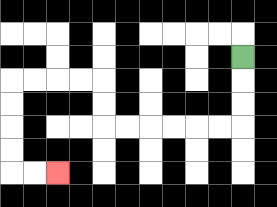{'start': '[10, 2]', 'end': '[2, 7]', 'path_directions': 'D,D,D,L,L,L,L,L,L,U,U,L,L,L,L,D,D,D,D,R,R', 'path_coordinates': '[[10, 2], [10, 3], [10, 4], [10, 5], [9, 5], [8, 5], [7, 5], [6, 5], [5, 5], [4, 5], [4, 4], [4, 3], [3, 3], [2, 3], [1, 3], [0, 3], [0, 4], [0, 5], [0, 6], [0, 7], [1, 7], [2, 7]]'}